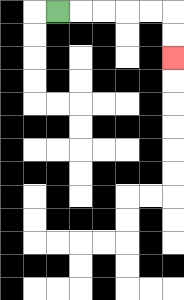{'start': '[2, 0]', 'end': '[7, 2]', 'path_directions': 'R,R,R,R,R,D,D', 'path_coordinates': '[[2, 0], [3, 0], [4, 0], [5, 0], [6, 0], [7, 0], [7, 1], [7, 2]]'}